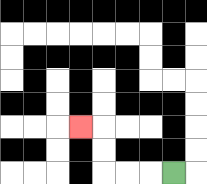{'start': '[7, 7]', 'end': '[3, 5]', 'path_directions': 'L,L,L,U,U,L', 'path_coordinates': '[[7, 7], [6, 7], [5, 7], [4, 7], [4, 6], [4, 5], [3, 5]]'}